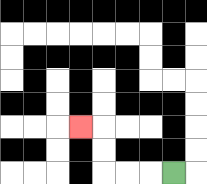{'start': '[7, 7]', 'end': '[3, 5]', 'path_directions': 'L,L,L,U,U,L', 'path_coordinates': '[[7, 7], [6, 7], [5, 7], [4, 7], [4, 6], [4, 5], [3, 5]]'}